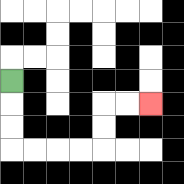{'start': '[0, 3]', 'end': '[6, 4]', 'path_directions': 'D,D,D,R,R,R,R,U,U,R,R', 'path_coordinates': '[[0, 3], [0, 4], [0, 5], [0, 6], [1, 6], [2, 6], [3, 6], [4, 6], [4, 5], [4, 4], [5, 4], [6, 4]]'}